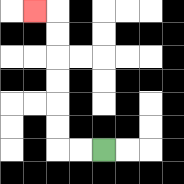{'start': '[4, 6]', 'end': '[1, 0]', 'path_directions': 'L,L,U,U,U,U,U,U,L', 'path_coordinates': '[[4, 6], [3, 6], [2, 6], [2, 5], [2, 4], [2, 3], [2, 2], [2, 1], [2, 0], [1, 0]]'}